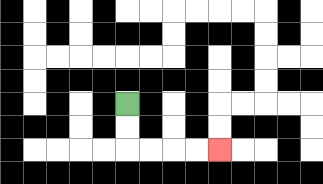{'start': '[5, 4]', 'end': '[9, 6]', 'path_directions': 'D,D,R,R,R,R', 'path_coordinates': '[[5, 4], [5, 5], [5, 6], [6, 6], [7, 6], [8, 6], [9, 6]]'}